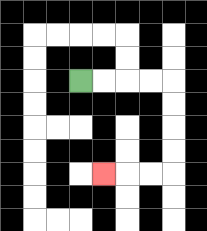{'start': '[3, 3]', 'end': '[4, 7]', 'path_directions': 'R,R,R,R,D,D,D,D,L,L,L', 'path_coordinates': '[[3, 3], [4, 3], [5, 3], [6, 3], [7, 3], [7, 4], [7, 5], [7, 6], [7, 7], [6, 7], [5, 7], [4, 7]]'}